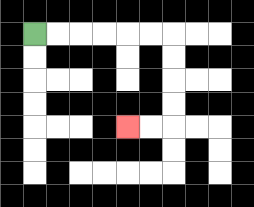{'start': '[1, 1]', 'end': '[5, 5]', 'path_directions': 'R,R,R,R,R,R,D,D,D,D,L,L', 'path_coordinates': '[[1, 1], [2, 1], [3, 1], [4, 1], [5, 1], [6, 1], [7, 1], [7, 2], [7, 3], [7, 4], [7, 5], [6, 5], [5, 5]]'}